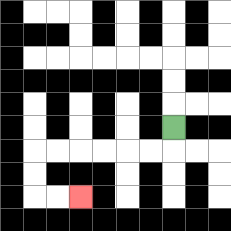{'start': '[7, 5]', 'end': '[3, 8]', 'path_directions': 'D,L,L,L,L,L,L,D,D,R,R', 'path_coordinates': '[[7, 5], [7, 6], [6, 6], [5, 6], [4, 6], [3, 6], [2, 6], [1, 6], [1, 7], [1, 8], [2, 8], [3, 8]]'}